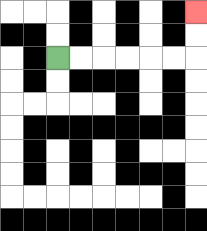{'start': '[2, 2]', 'end': '[8, 0]', 'path_directions': 'R,R,R,R,R,R,U,U', 'path_coordinates': '[[2, 2], [3, 2], [4, 2], [5, 2], [6, 2], [7, 2], [8, 2], [8, 1], [8, 0]]'}